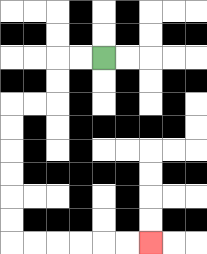{'start': '[4, 2]', 'end': '[6, 10]', 'path_directions': 'L,L,D,D,L,L,D,D,D,D,D,D,R,R,R,R,R,R', 'path_coordinates': '[[4, 2], [3, 2], [2, 2], [2, 3], [2, 4], [1, 4], [0, 4], [0, 5], [0, 6], [0, 7], [0, 8], [0, 9], [0, 10], [1, 10], [2, 10], [3, 10], [4, 10], [5, 10], [6, 10]]'}